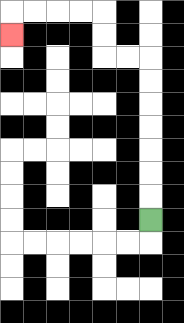{'start': '[6, 9]', 'end': '[0, 1]', 'path_directions': 'U,U,U,U,U,U,U,L,L,U,U,L,L,L,L,D', 'path_coordinates': '[[6, 9], [6, 8], [6, 7], [6, 6], [6, 5], [6, 4], [6, 3], [6, 2], [5, 2], [4, 2], [4, 1], [4, 0], [3, 0], [2, 0], [1, 0], [0, 0], [0, 1]]'}